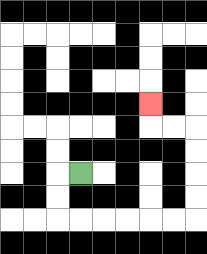{'start': '[3, 7]', 'end': '[6, 4]', 'path_directions': 'L,D,D,R,R,R,R,R,R,U,U,U,U,L,L,U', 'path_coordinates': '[[3, 7], [2, 7], [2, 8], [2, 9], [3, 9], [4, 9], [5, 9], [6, 9], [7, 9], [8, 9], [8, 8], [8, 7], [8, 6], [8, 5], [7, 5], [6, 5], [6, 4]]'}